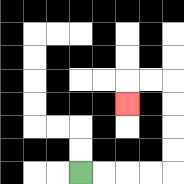{'start': '[3, 7]', 'end': '[5, 4]', 'path_directions': 'R,R,R,R,U,U,U,U,L,L,D', 'path_coordinates': '[[3, 7], [4, 7], [5, 7], [6, 7], [7, 7], [7, 6], [7, 5], [7, 4], [7, 3], [6, 3], [5, 3], [5, 4]]'}